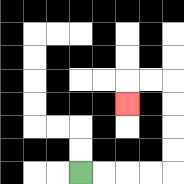{'start': '[3, 7]', 'end': '[5, 4]', 'path_directions': 'R,R,R,R,U,U,U,U,L,L,D', 'path_coordinates': '[[3, 7], [4, 7], [5, 7], [6, 7], [7, 7], [7, 6], [7, 5], [7, 4], [7, 3], [6, 3], [5, 3], [5, 4]]'}